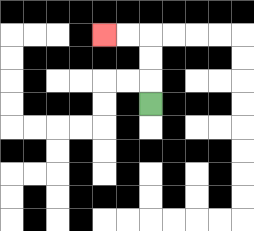{'start': '[6, 4]', 'end': '[4, 1]', 'path_directions': 'U,U,U,L,L', 'path_coordinates': '[[6, 4], [6, 3], [6, 2], [6, 1], [5, 1], [4, 1]]'}